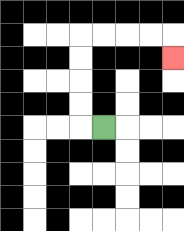{'start': '[4, 5]', 'end': '[7, 2]', 'path_directions': 'L,U,U,U,U,R,R,R,R,D', 'path_coordinates': '[[4, 5], [3, 5], [3, 4], [3, 3], [3, 2], [3, 1], [4, 1], [5, 1], [6, 1], [7, 1], [7, 2]]'}